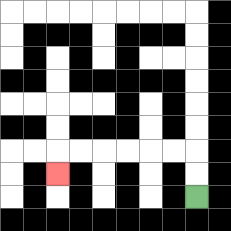{'start': '[8, 8]', 'end': '[2, 7]', 'path_directions': 'U,U,L,L,L,L,L,L,D', 'path_coordinates': '[[8, 8], [8, 7], [8, 6], [7, 6], [6, 6], [5, 6], [4, 6], [3, 6], [2, 6], [2, 7]]'}